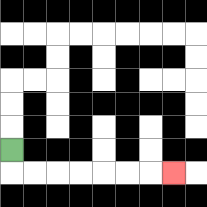{'start': '[0, 6]', 'end': '[7, 7]', 'path_directions': 'D,R,R,R,R,R,R,R', 'path_coordinates': '[[0, 6], [0, 7], [1, 7], [2, 7], [3, 7], [4, 7], [5, 7], [6, 7], [7, 7]]'}